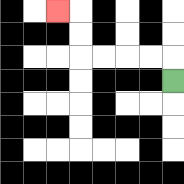{'start': '[7, 3]', 'end': '[2, 0]', 'path_directions': 'U,L,L,L,L,U,U,L', 'path_coordinates': '[[7, 3], [7, 2], [6, 2], [5, 2], [4, 2], [3, 2], [3, 1], [3, 0], [2, 0]]'}